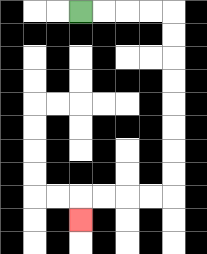{'start': '[3, 0]', 'end': '[3, 9]', 'path_directions': 'R,R,R,R,D,D,D,D,D,D,D,D,L,L,L,L,D', 'path_coordinates': '[[3, 0], [4, 0], [5, 0], [6, 0], [7, 0], [7, 1], [7, 2], [7, 3], [7, 4], [7, 5], [7, 6], [7, 7], [7, 8], [6, 8], [5, 8], [4, 8], [3, 8], [3, 9]]'}